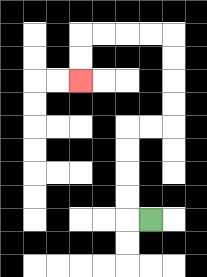{'start': '[6, 9]', 'end': '[3, 3]', 'path_directions': 'L,U,U,U,U,R,R,U,U,U,U,L,L,L,L,D,D', 'path_coordinates': '[[6, 9], [5, 9], [5, 8], [5, 7], [5, 6], [5, 5], [6, 5], [7, 5], [7, 4], [7, 3], [7, 2], [7, 1], [6, 1], [5, 1], [4, 1], [3, 1], [3, 2], [3, 3]]'}